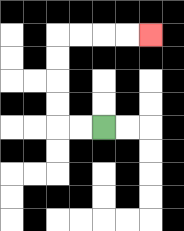{'start': '[4, 5]', 'end': '[6, 1]', 'path_directions': 'L,L,U,U,U,U,R,R,R,R', 'path_coordinates': '[[4, 5], [3, 5], [2, 5], [2, 4], [2, 3], [2, 2], [2, 1], [3, 1], [4, 1], [5, 1], [6, 1]]'}